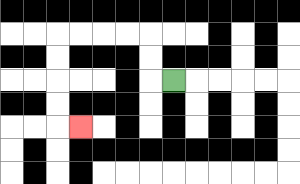{'start': '[7, 3]', 'end': '[3, 5]', 'path_directions': 'L,U,U,L,L,L,L,D,D,D,D,R', 'path_coordinates': '[[7, 3], [6, 3], [6, 2], [6, 1], [5, 1], [4, 1], [3, 1], [2, 1], [2, 2], [2, 3], [2, 4], [2, 5], [3, 5]]'}